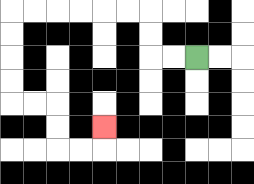{'start': '[8, 2]', 'end': '[4, 5]', 'path_directions': 'L,L,U,U,L,L,L,L,L,L,D,D,D,D,R,R,D,D,R,R,U', 'path_coordinates': '[[8, 2], [7, 2], [6, 2], [6, 1], [6, 0], [5, 0], [4, 0], [3, 0], [2, 0], [1, 0], [0, 0], [0, 1], [0, 2], [0, 3], [0, 4], [1, 4], [2, 4], [2, 5], [2, 6], [3, 6], [4, 6], [4, 5]]'}